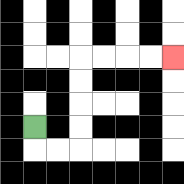{'start': '[1, 5]', 'end': '[7, 2]', 'path_directions': 'D,R,R,U,U,U,U,R,R,R,R', 'path_coordinates': '[[1, 5], [1, 6], [2, 6], [3, 6], [3, 5], [3, 4], [3, 3], [3, 2], [4, 2], [5, 2], [6, 2], [7, 2]]'}